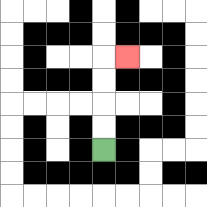{'start': '[4, 6]', 'end': '[5, 2]', 'path_directions': 'U,U,U,U,R', 'path_coordinates': '[[4, 6], [4, 5], [4, 4], [4, 3], [4, 2], [5, 2]]'}